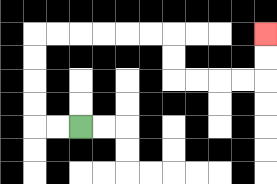{'start': '[3, 5]', 'end': '[11, 1]', 'path_directions': 'L,L,U,U,U,U,R,R,R,R,R,R,D,D,R,R,R,R,U,U', 'path_coordinates': '[[3, 5], [2, 5], [1, 5], [1, 4], [1, 3], [1, 2], [1, 1], [2, 1], [3, 1], [4, 1], [5, 1], [6, 1], [7, 1], [7, 2], [7, 3], [8, 3], [9, 3], [10, 3], [11, 3], [11, 2], [11, 1]]'}